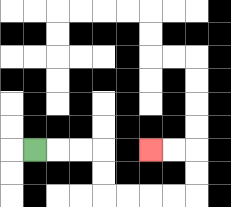{'start': '[1, 6]', 'end': '[6, 6]', 'path_directions': 'R,R,R,D,D,R,R,R,R,U,U,L,L', 'path_coordinates': '[[1, 6], [2, 6], [3, 6], [4, 6], [4, 7], [4, 8], [5, 8], [6, 8], [7, 8], [8, 8], [8, 7], [8, 6], [7, 6], [6, 6]]'}